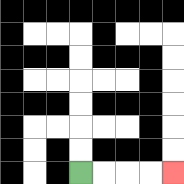{'start': '[3, 7]', 'end': '[7, 7]', 'path_directions': 'R,R,R,R', 'path_coordinates': '[[3, 7], [4, 7], [5, 7], [6, 7], [7, 7]]'}